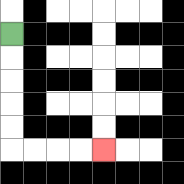{'start': '[0, 1]', 'end': '[4, 6]', 'path_directions': 'D,D,D,D,D,R,R,R,R', 'path_coordinates': '[[0, 1], [0, 2], [0, 3], [0, 4], [0, 5], [0, 6], [1, 6], [2, 6], [3, 6], [4, 6]]'}